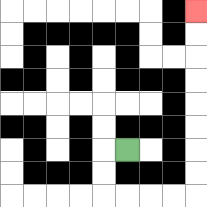{'start': '[5, 6]', 'end': '[8, 0]', 'path_directions': 'L,D,D,R,R,R,R,U,U,U,U,U,U,U,U', 'path_coordinates': '[[5, 6], [4, 6], [4, 7], [4, 8], [5, 8], [6, 8], [7, 8], [8, 8], [8, 7], [8, 6], [8, 5], [8, 4], [8, 3], [8, 2], [8, 1], [8, 0]]'}